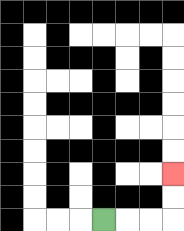{'start': '[4, 9]', 'end': '[7, 7]', 'path_directions': 'R,R,R,U,U', 'path_coordinates': '[[4, 9], [5, 9], [6, 9], [7, 9], [7, 8], [7, 7]]'}